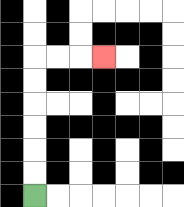{'start': '[1, 8]', 'end': '[4, 2]', 'path_directions': 'U,U,U,U,U,U,R,R,R', 'path_coordinates': '[[1, 8], [1, 7], [1, 6], [1, 5], [1, 4], [1, 3], [1, 2], [2, 2], [3, 2], [4, 2]]'}